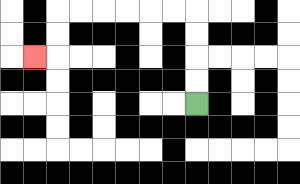{'start': '[8, 4]', 'end': '[1, 2]', 'path_directions': 'U,U,U,U,L,L,L,L,L,L,D,D,L', 'path_coordinates': '[[8, 4], [8, 3], [8, 2], [8, 1], [8, 0], [7, 0], [6, 0], [5, 0], [4, 0], [3, 0], [2, 0], [2, 1], [2, 2], [1, 2]]'}